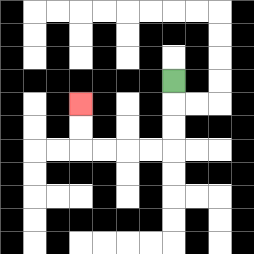{'start': '[7, 3]', 'end': '[3, 4]', 'path_directions': 'D,D,D,L,L,L,L,U,U', 'path_coordinates': '[[7, 3], [7, 4], [7, 5], [7, 6], [6, 6], [5, 6], [4, 6], [3, 6], [3, 5], [3, 4]]'}